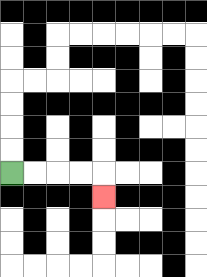{'start': '[0, 7]', 'end': '[4, 8]', 'path_directions': 'R,R,R,R,D', 'path_coordinates': '[[0, 7], [1, 7], [2, 7], [3, 7], [4, 7], [4, 8]]'}